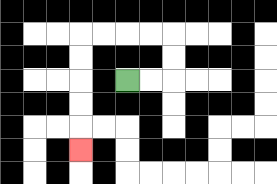{'start': '[5, 3]', 'end': '[3, 6]', 'path_directions': 'R,R,U,U,L,L,L,L,D,D,D,D,D', 'path_coordinates': '[[5, 3], [6, 3], [7, 3], [7, 2], [7, 1], [6, 1], [5, 1], [4, 1], [3, 1], [3, 2], [3, 3], [3, 4], [3, 5], [3, 6]]'}